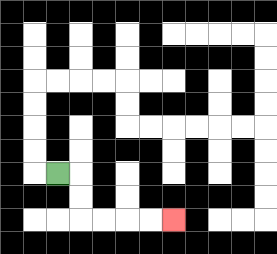{'start': '[2, 7]', 'end': '[7, 9]', 'path_directions': 'R,D,D,R,R,R,R', 'path_coordinates': '[[2, 7], [3, 7], [3, 8], [3, 9], [4, 9], [5, 9], [6, 9], [7, 9]]'}